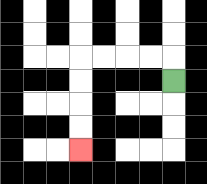{'start': '[7, 3]', 'end': '[3, 6]', 'path_directions': 'U,L,L,L,L,D,D,D,D', 'path_coordinates': '[[7, 3], [7, 2], [6, 2], [5, 2], [4, 2], [3, 2], [3, 3], [3, 4], [3, 5], [3, 6]]'}